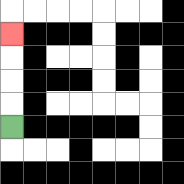{'start': '[0, 5]', 'end': '[0, 1]', 'path_directions': 'U,U,U,U', 'path_coordinates': '[[0, 5], [0, 4], [0, 3], [0, 2], [0, 1]]'}